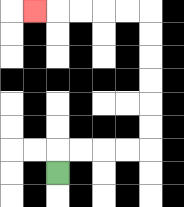{'start': '[2, 7]', 'end': '[1, 0]', 'path_directions': 'U,R,R,R,R,U,U,U,U,U,U,L,L,L,L,L', 'path_coordinates': '[[2, 7], [2, 6], [3, 6], [4, 6], [5, 6], [6, 6], [6, 5], [6, 4], [6, 3], [6, 2], [6, 1], [6, 0], [5, 0], [4, 0], [3, 0], [2, 0], [1, 0]]'}